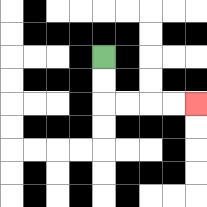{'start': '[4, 2]', 'end': '[8, 4]', 'path_directions': 'D,D,R,R,R,R', 'path_coordinates': '[[4, 2], [4, 3], [4, 4], [5, 4], [6, 4], [7, 4], [8, 4]]'}